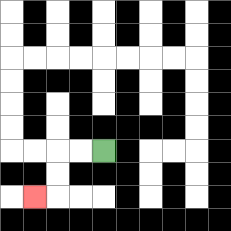{'start': '[4, 6]', 'end': '[1, 8]', 'path_directions': 'L,L,D,D,L', 'path_coordinates': '[[4, 6], [3, 6], [2, 6], [2, 7], [2, 8], [1, 8]]'}